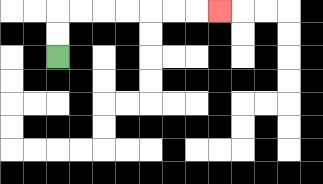{'start': '[2, 2]', 'end': '[9, 0]', 'path_directions': 'U,U,R,R,R,R,R,R,R', 'path_coordinates': '[[2, 2], [2, 1], [2, 0], [3, 0], [4, 0], [5, 0], [6, 0], [7, 0], [8, 0], [9, 0]]'}